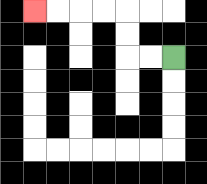{'start': '[7, 2]', 'end': '[1, 0]', 'path_directions': 'L,L,U,U,L,L,L,L', 'path_coordinates': '[[7, 2], [6, 2], [5, 2], [5, 1], [5, 0], [4, 0], [3, 0], [2, 0], [1, 0]]'}